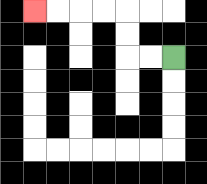{'start': '[7, 2]', 'end': '[1, 0]', 'path_directions': 'L,L,U,U,L,L,L,L', 'path_coordinates': '[[7, 2], [6, 2], [5, 2], [5, 1], [5, 0], [4, 0], [3, 0], [2, 0], [1, 0]]'}